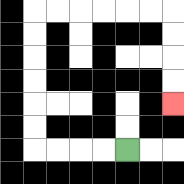{'start': '[5, 6]', 'end': '[7, 4]', 'path_directions': 'L,L,L,L,U,U,U,U,U,U,R,R,R,R,R,R,D,D,D,D', 'path_coordinates': '[[5, 6], [4, 6], [3, 6], [2, 6], [1, 6], [1, 5], [1, 4], [1, 3], [1, 2], [1, 1], [1, 0], [2, 0], [3, 0], [4, 0], [5, 0], [6, 0], [7, 0], [7, 1], [7, 2], [7, 3], [7, 4]]'}